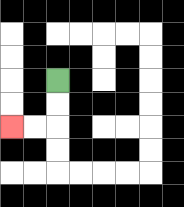{'start': '[2, 3]', 'end': '[0, 5]', 'path_directions': 'D,D,L,L', 'path_coordinates': '[[2, 3], [2, 4], [2, 5], [1, 5], [0, 5]]'}